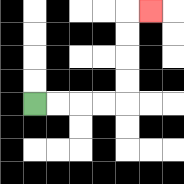{'start': '[1, 4]', 'end': '[6, 0]', 'path_directions': 'R,R,R,R,U,U,U,U,R', 'path_coordinates': '[[1, 4], [2, 4], [3, 4], [4, 4], [5, 4], [5, 3], [5, 2], [5, 1], [5, 0], [6, 0]]'}